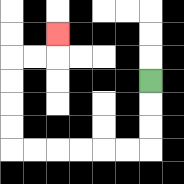{'start': '[6, 3]', 'end': '[2, 1]', 'path_directions': 'D,D,D,L,L,L,L,L,L,U,U,U,U,R,R,U', 'path_coordinates': '[[6, 3], [6, 4], [6, 5], [6, 6], [5, 6], [4, 6], [3, 6], [2, 6], [1, 6], [0, 6], [0, 5], [0, 4], [0, 3], [0, 2], [1, 2], [2, 2], [2, 1]]'}